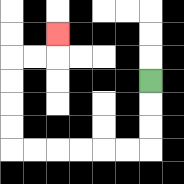{'start': '[6, 3]', 'end': '[2, 1]', 'path_directions': 'D,D,D,L,L,L,L,L,L,U,U,U,U,R,R,U', 'path_coordinates': '[[6, 3], [6, 4], [6, 5], [6, 6], [5, 6], [4, 6], [3, 6], [2, 6], [1, 6], [0, 6], [0, 5], [0, 4], [0, 3], [0, 2], [1, 2], [2, 2], [2, 1]]'}